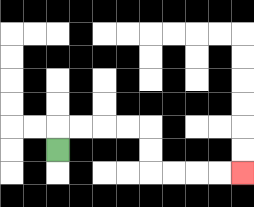{'start': '[2, 6]', 'end': '[10, 7]', 'path_directions': 'U,R,R,R,R,D,D,R,R,R,R', 'path_coordinates': '[[2, 6], [2, 5], [3, 5], [4, 5], [5, 5], [6, 5], [6, 6], [6, 7], [7, 7], [8, 7], [9, 7], [10, 7]]'}